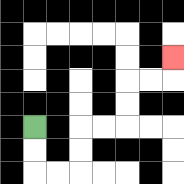{'start': '[1, 5]', 'end': '[7, 2]', 'path_directions': 'D,D,R,R,U,U,R,R,U,U,R,R,U', 'path_coordinates': '[[1, 5], [1, 6], [1, 7], [2, 7], [3, 7], [3, 6], [3, 5], [4, 5], [5, 5], [5, 4], [5, 3], [6, 3], [7, 3], [7, 2]]'}